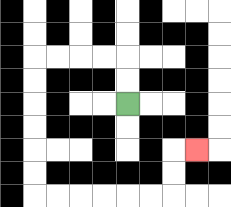{'start': '[5, 4]', 'end': '[8, 6]', 'path_directions': 'U,U,L,L,L,L,D,D,D,D,D,D,R,R,R,R,R,R,U,U,R', 'path_coordinates': '[[5, 4], [5, 3], [5, 2], [4, 2], [3, 2], [2, 2], [1, 2], [1, 3], [1, 4], [1, 5], [1, 6], [1, 7], [1, 8], [2, 8], [3, 8], [4, 8], [5, 8], [6, 8], [7, 8], [7, 7], [7, 6], [8, 6]]'}